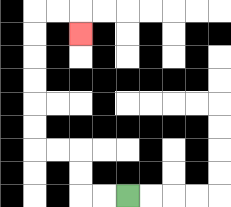{'start': '[5, 8]', 'end': '[3, 1]', 'path_directions': 'L,L,U,U,L,L,U,U,U,U,U,U,R,R,D', 'path_coordinates': '[[5, 8], [4, 8], [3, 8], [3, 7], [3, 6], [2, 6], [1, 6], [1, 5], [1, 4], [1, 3], [1, 2], [1, 1], [1, 0], [2, 0], [3, 0], [3, 1]]'}